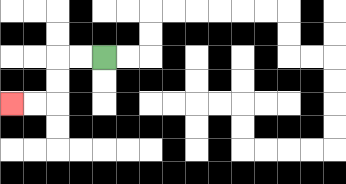{'start': '[4, 2]', 'end': '[0, 4]', 'path_directions': 'L,L,D,D,L,L', 'path_coordinates': '[[4, 2], [3, 2], [2, 2], [2, 3], [2, 4], [1, 4], [0, 4]]'}